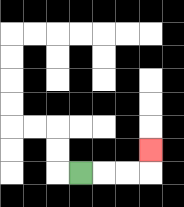{'start': '[3, 7]', 'end': '[6, 6]', 'path_directions': 'R,R,R,U', 'path_coordinates': '[[3, 7], [4, 7], [5, 7], [6, 7], [6, 6]]'}